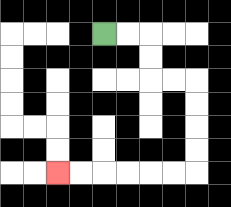{'start': '[4, 1]', 'end': '[2, 7]', 'path_directions': 'R,R,D,D,R,R,D,D,D,D,L,L,L,L,L,L', 'path_coordinates': '[[4, 1], [5, 1], [6, 1], [6, 2], [6, 3], [7, 3], [8, 3], [8, 4], [8, 5], [8, 6], [8, 7], [7, 7], [6, 7], [5, 7], [4, 7], [3, 7], [2, 7]]'}